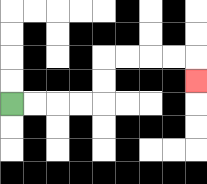{'start': '[0, 4]', 'end': '[8, 3]', 'path_directions': 'R,R,R,R,U,U,R,R,R,R,D', 'path_coordinates': '[[0, 4], [1, 4], [2, 4], [3, 4], [4, 4], [4, 3], [4, 2], [5, 2], [6, 2], [7, 2], [8, 2], [8, 3]]'}